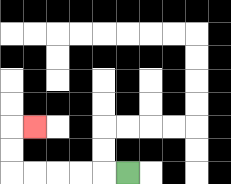{'start': '[5, 7]', 'end': '[1, 5]', 'path_directions': 'L,L,L,L,L,U,U,R', 'path_coordinates': '[[5, 7], [4, 7], [3, 7], [2, 7], [1, 7], [0, 7], [0, 6], [0, 5], [1, 5]]'}